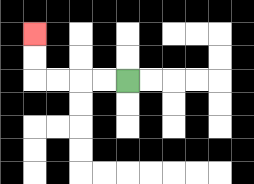{'start': '[5, 3]', 'end': '[1, 1]', 'path_directions': 'L,L,L,L,U,U', 'path_coordinates': '[[5, 3], [4, 3], [3, 3], [2, 3], [1, 3], [1, 2], [1, 1]]'}